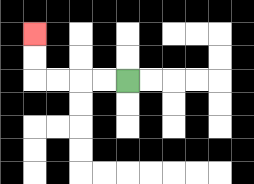{'start': '[5, 3]', 'end': '[1, 1]', 'path_directions': 'L,L,L,L,U,U', 'path_coordinates': '[[5, 3], [4, 3], [3, 3], [2, 3], [1, 3], [1, 2], [1, 1]]'}